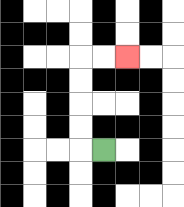{'start': '[4, 6]', 'end': '[5, 2]', 'path_directions': 'L,U,U,U,U,R,R', 'path_coordinates': '[[4, 6], [3, 6], [3, 5], [3, 4], [3, 3], [3, 2], [4, 2], [5, 2]]'}